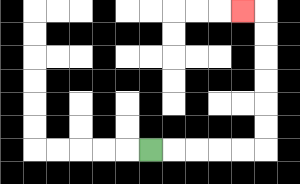{'start': '[6, 6]', 'end': '[10, 0]', 'path_directions': 'R,R,R,R,R,U,U,U,U,U,U,L', 'path_coordinates': '[[6, 6], [7, 6], [8, 6], [9, 6], [10, 6], [11, 6], [11, 5], [11, 4], [11, 3], [11, 2], [11, 1], [11, 0], [10, 0]]'}